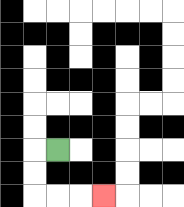{'start': '[2, 6]', 'end': '[4, 8]', 'path_directions': 'L,D,D,R,R,R', 'path_coordinates': '[[2, 6], [1, 6], [1, 7], [1, 8], [2, 8], [3, 8], [4, 8]]'}